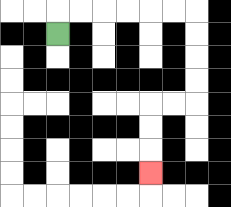{'start': '[2, 1]', 'end': '[6, 7]', 'path_directions': 'U,R,R,R,R,R,R,D,D,D,D,L,L,D,D,D', 'path_coordinates': '[[2, 1], [2, 0], [3, 0], [4, 0], [5, 0], [6, 0], [7, 0], [8, 0], [8, 1], [8, 2], [8, 3], [8, 4], [7, 4], [6, 4], [6, 5], [6, 6], [6, 7]]'}